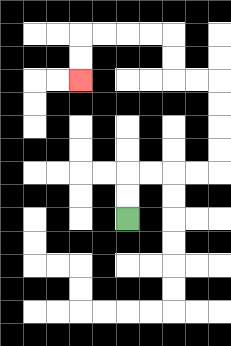{'start': '[5, 9]', 'end': '[3, 3]', 'path_directions': 'U,U,R,R,R,R,U,U,U,U,L,L,U,U,L,L,L,L,D,D', 'path_coordinates': '[[5, 9], [5, 8], [5, 7], [6, 7], [7, 7], [8, 7], [9, 7], [9, 6], [9, 5], [9, 4], [9, 3], [8, 3], [7, 3], [7, 2], [7, 1], [6, 1], [5, 1], [4, 1], [3, 1], [3, 2], [3, 3]]'}